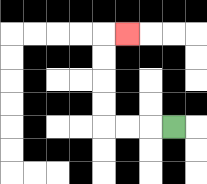{'start': '[7, 5]', 'end': '[5, 1]', 'path_directions': 'L,L,L,U,U,U,U,R', 'path_coordinates': '[[7, 5], [6, 5], [5, 5], [4, 5], [4, 4], [4, 3], [4, 2], [4, 1], [5, 1]]'}